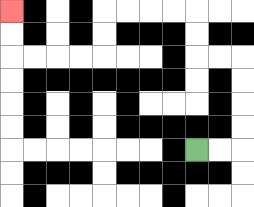{'start': '[8, 6]', 'end': '[0, 0]', 'path_directions': 'R,R,U,U,U,U,L,L,U,U,L,L,L,L,D,D,L,L,L,L,U,U', 'path_coordinates': '[[8, 6], [9, 6], [10, 6], [10, 5], [10, 4], [10, 3], [10, 2], [9, 2], [8, 2], [8, 1], [8, 0], [7, 0], [6, 0], [5, 0], [4, 0], [4, 1], [4, 2], [3, 2], [2, 2], [1, 2], [0, 2], [0, 1], [0, 0]]'}